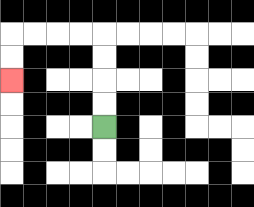{'start': '[4, 5]', 'end': '[0, 3]', 'path_directions': 'U,U,U,U,L,L,L,L,D,D', 'path_coordinates': '[[4, 5], [4, 4], [4, 3], [4, 2], [4, 1], [3, 1], [2, 1], [1, 1], [0, 1], [0, 2], [0, 3]]'}